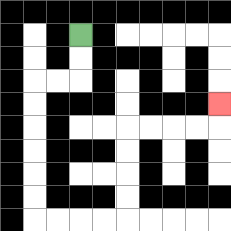{'start': '[3, 1]', 'end': '[9, 4]', 'path_directions': 'D,D,L,L,D,D,D,D,D,D,R,R,R,R,U,U,U,U,R,R,R,R,U', 'path_coordinates': '[[3, 1], [3, 2], [3, 3], [2, 3], [1, 3], [1, 4], [1, 5], [1, 6], [1, 7], [1, 8], [1, 9], [2, 9], [3, 9], [4, 9], [5, 9], [5, 8], [5, 7], [5, 6], [5, 5], [6, 5], [7, 5], [8, 5], [9, 5], [9, 4]]'}